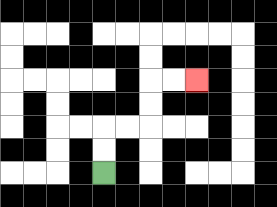{'start': '[4, 7]', 'end': '[8, 3]', 'path_directions': 'U,U,R,R,U,U,R,R', 'path_coordinates': '[[4, 7], [4, 6], [4, 5], [5, 5], [6, 5], [6, 4], [6, 3], [7, 3], [8, 3]]'}